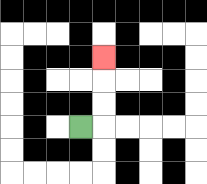{'start': '[3, 5]', 'end': '[4, 2]', 'path_directions': 'R,U,U,U', 'path_coordinates': '[[3, 5], [4, 5], [4, 4], [4, 3], [4, 2]]'}